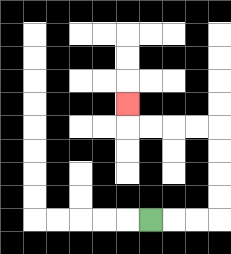{'start': '[6, 9]', 'end': '[5, 4]', 'path_directions': 'R,R,R,U,U,U,U,L,L,L,L,U', 'path_coordinates': '[[6, 9], [7, 9], [8, 9], [9, 9], [9, 8], [9, 7], [9, 6], [9, 5], [8, 5], [7, 5], [6, 5], [5, 5], [5, 4]]'}